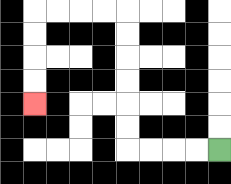{'start': '[9, 6]', 'end': '[1, 4]', 'path_directions': 'L,L,L,L,U,U,U,U,U,U,L,L,L,L,D,D,D,D', 'path_coordinates': '[[9, 6], [8, 6], [7, 6], [6, 6], [5, 6], [5, 5], [5, 4], [5, 3], [5, 2], [5, 1], [5, 0], [4, 0], [3, 0], [2, 0], [1, 0], [1, 1], [1, 2], [1, 3], [1, 4]]'}